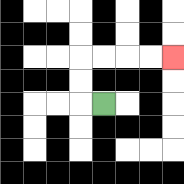{'start': '[4, 4]', 'end': '[7, 2]', 'path_directions': 'L,U,U,R,R,R,R', 'path_coordinates': '[[4, 4], [3, 4], [3, 3], [3, 2], [4, 2], [5, 2], [6, 2], [7, 2]]'}